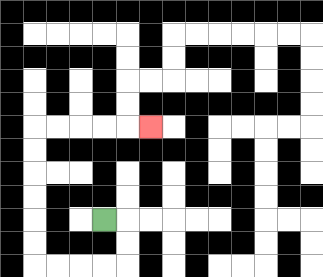{'start': '[4, 9]', 'end': '[6, 5]', 'path_directions': 'R,D,D,L,L,L,L,U,U,U,U,U,U,R,R,R,R,R', 'path_coordinates': '[[4, 9], [5, 9], [5, 10], [5, 11], [4, 11], [3, 11], [2, 11], [1, 11], [1, 10], [1, 9], [1, 8], [1, 7], [1, 6], [1, 5], [2, 5], [3, 5], [4, 5], [5, 5], [6, 5]]'}